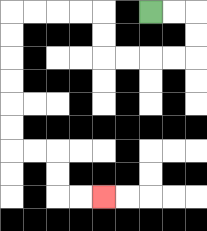{'start': '[6, 0]', 'end': '[4, 8]', 'path_directions': 'R,R,D,D,L,L,L,L,U,U,L,L,L,L,D,D,D,D,D,D,R,R,D,D,R,R', 'path_coordinates': '[[6, 0], [7, 0], [8, 0], [8, 1], [8, 2], [7, 2], [6, 2], [5, 2], [4, 2], [4, 1], [4, 0], [3, 0], [2, 0], [1, 0], [0, 0], [0, 1], [0, 2], [0, 3], [0, 4], [0, 5], [0, 6], [1, 6], [2, 6], [2, 7], [2, 8], [3, 8], [4, 8]]'}